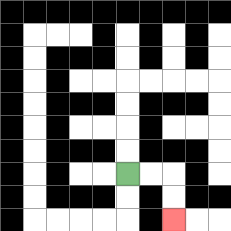{'start': '[5, 7]', 'end': '[7, 9]', 'path_directions': 'R,R,D,D', 'path_coordinates': '[[5, 7], [6, 7], [7, 7], [7, 8], [7, 9]]'}